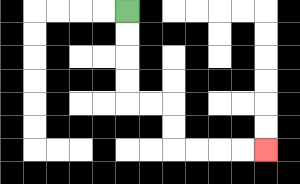{'start': '[5, 0]', 'end': '[11, 6]', 'path_directions': 'D,D,D,D,R,R,D,D,R,R,R,R', 'path_coordinates': '[[5, 0], [5, 1], [5, 2], [5, 3], [5, 4], [6, 4], [7, 4], [7, 5], [7, 6], [8, 6], [9, 6], [10, 6], [11, 6]]'}